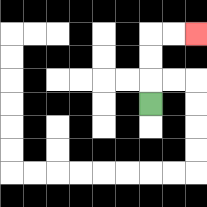{'start': '[6, 4]', 'end': '[8, 1]', 'path_directions': 'U,U,U,R,R', 'path_coordinates': '[[6, 4], [6, 3], [6, 2], [6, 1], [7, 1], [8, 1]]'}